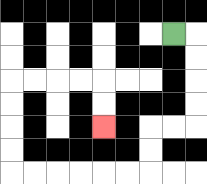{'start': '[7, 1]', 'end': '[4, 5]', 'path_directions': 'R,D,D,D,D,L,L,D,D,L,L,L,L,L,L,U,U,U,U,R,R,R,R,D,D', 'path_coordinates': '[[7, 1], [8, 1], [8, 2], [8, 3], [8, 4], [8, 5], [7, 5], [6, 5], [6, 6], [6, 7], [5, 7], [4, 7], [3, 7], [2, 7], [1, 7], [0, 7], [0, 6], [0, 5], [0, 4], [0, 3], [1, 3], [2, 3], [3, 3], [4, 3], [4, 4], [4, 5]]'}